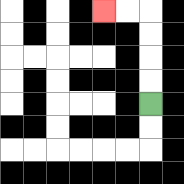{'start': '[6, 4]', 'end': '[4, 0]', 'path_directions': 'U,U,U,U,L,L', 'path_coordinates': '[[6, 4], [6, 3], [6, 2], [6, 1], [6, 0], [5, 0], [4, 0]]'}